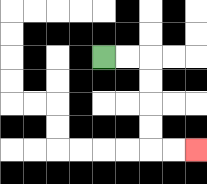{'start': '[4, 2]', 'end': '[8, 6]', 'path_directions': 'R,R,D,D,D,D,R,R', 'path_coordinates': '[[4, 2], [5, 2], [6, 2], [6, 3], [6, 4], [6, 5], [6, 6], [7, 6], [8, 6]]'}